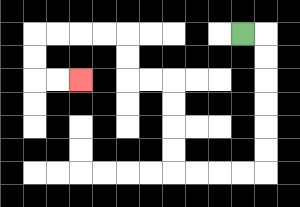{'start': '[10, 1]', 'end': '[3, 3]', 'path_directions': 'R,D,D,D,D,D,D,L,L,L,L,U,U,U,U,L,L,U,U,L,L,L,L,D,D,R,R', 'path_coordinates': '[[10, 1], [11, 1], [11, 2], [11, 3], [11, 4], [11, 5], [11, 6], [11, 7], [10, 7], [9, 7], [8, 7], [7, 7], [7, 6], [7, 5], [7, 4], [7, 3], [6, 3], [5, 3], [5, 2], [5, 1], [4, 1], [3, 1], [2, 1], [1, 1], [1, 2], [1, 3], [2, 3], [3, 3]]'}